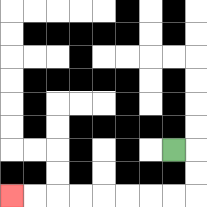{'start': '[7, 6]', 'end': '[0, 8]', 'path_directions': 'R,D,D,L,L,L,L,L,L,L,L', 'path_coordinates': '[[7, 6], [8, 6], [8, 7], [8, 8], [7, 8], [6, 8], [5, 8], [4, 8], [3, 8], [2, 8], [1, 8], [0, 8]]'}